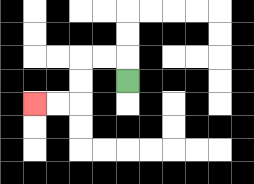{'start': '[5, 3]', 'end': '[1, 4]', 'path_directions': 'U,L,L,D,D,L,L', 'path_coordinates': '[[5, 3], [5, 2], [4, 2], [3, 2], [3, 3], [3, 4], [2, 4], [1, 4]]'}